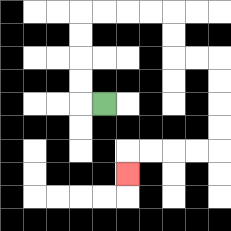{'start': '[4, 4]', 'end': '[5, 7]', 'path_directions': 'L,U,U,U,U,R,R,R,R,D,D,R,R,D,D,D,D,L,L,L,L,D', 'path_coordinates': '[[4, 4], [3, 4], [3, 3], [3, 2], [3, 1], [3, 0], [4, 0], [5, 0], [6, 0], [7, 0], [7, 1], [7, 2], [8, 2], [9, 2], [9, 3], [9, 4], [9, 5], [9, 6], [8, 6], [7, 6], [6, 6], [5, 6], [5, 7]]'}